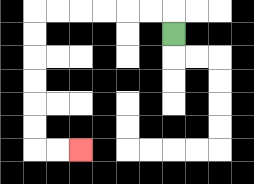{'start': '[7, 1]', 'end': '[3, 6]', 'path_directions': 'U,L,L,L,L,L,L,D,D,D,D,D,D,R,R', 'path_coordinates': '[[7, 1], [7, 0], [6, 0], [5, 0], [4, 0], [3, 0], [2, 0], [1, 0], [1, 1], [1, 2], [1, 3], [1, 4], [1, 5], [1, 6], [2, 6], [3, 6]]'}